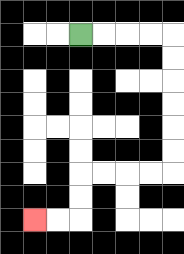{'start': '[3, 1]', 'end': '[1, 9]', 'path_directions': 'R,R,R,R,D,D,D,D,D,D,L,L,L,L,D,D,L,L', 'path_coordinates': '[[3, 1], [4, 1], [5, 1], [6, 1], [7, 1], [7, 2], [7, 3], [7, 4], [7, 5], [7, 6], [7, 7], [6, 7], [5, 7], [4, 7], [3, 7], [3, 8], [3, 9], [2, 9], [1, 9]]'}